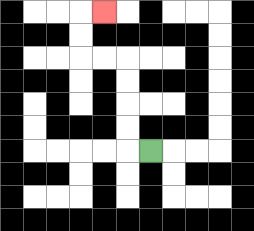{'start': '[6, 6]', 'end': '[4, 0]', 'path_directions': 'L,U,U,U,U,L,L,U,U,R', 'path_coordinates': '[[6, 6], [5, 6], [5, 5], [5, 4], [5, 3], [5, 2], [4, 2], [3, 2], [3, 1], [3, 0], [4, 0]]'}